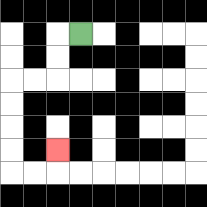{'start': '[3, 1]', 'end': '[2, 6]', 'path_directions': 'L,D,D,L,L,D,D,D,D,R,R,U', 'path_coordinates': '[[3, 1], [2, 1], [2, 2], [2, 3], [1, 3], [0, 3], [0, 4], [0, 5], [0, 6], [0, 7], [1, 7], [2, 7], [2, 6]]'}